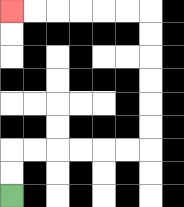{'start': '[0, 8]', 'end': '[0, 0]', 'path_directions': 'U,U,R,R,R,R,R,R,U,U,U,U,U,U,L,L,L,L,L,L', 'path_coordinates': '[[0, 8], [0, 7], [0, 6], [1, 6], [2, 6], [3, 6], [4, 6], [5, 6], [6, 6], [6, 5], [6, 4], [6, 3], [6, 2], [6, 1], [6, 0], [5, 0], [4, 0], [3, 0], [2, 0], [1, 0], [0, 0]]'}